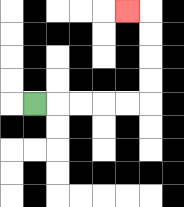{'start': '[1, 4]', 'end': '[5, 0]', 'path_directions': 'R,R,R,R,R,U,U,U,U,L', 'path_coordinates': '[[1, 4], [2, 4], [3, 4], [4, 4], [5, 4], [6, 4], [6, 3], [6, 2], [6, 1], [6, 0], [5, 0]]'}